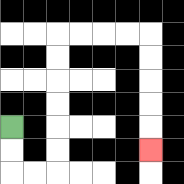{'start': '[0, 5]', 'end': '[6, 6]', 'path_directions': 'D,D,R,R,U,U,U,U,U,U,R,R,R,R,D,D,D,D,D', 'path_coordinates': '[[0, 5], [0, 6], [0, 7], [1, 7], [2, 7], [2, 6], [2, 5], [2, 4], [2, 3], [2, 2], [2, 1], [3, 1], [4, 1], [5, 1], [6, 1], [6, 2], [6, 3], [6, 4], [6, 5], [6, 6]]'}